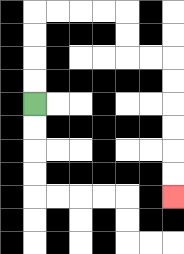{'start': '[1, 4]', 'end': '[7, 8]', 'path_directions': 'U,U,U,U,R,R,R,R,D,D,R,R,D,D,D,D,D,D', 'path_coordinates': '[[1, 4], [1, 3], [1, 2], [1, 1], [1, 0], [2, 0], [3, 0], [4, 0], [5, 0], [5, 1], [5, 2], [6, 2], [7, 2], [7, 3], [7, 4], [7, 5], [7, 6], [7, 7], [7, 8]]'}